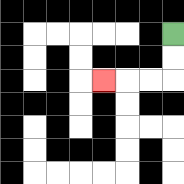{'start': '[7, 1]', 'end': '[4, 3]', 'path_directions': 'D,D,L,L,L', 'path_coordinates': '[[7, 1], [7, 2], [7, 3], [6, 3], [5, 3], [4, 3]]'}